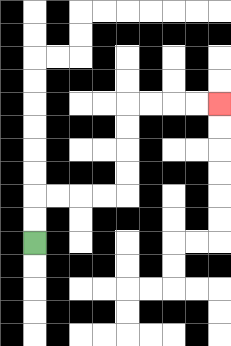{'start': '[1, 10]', 'end': '[9, 4]', 'path_directions': 'U,U,R,R,R,R,U,U,U,U,R,R,R,R', 'path_coordinates': '[[1, 10], [1, 9], [1, 8], [2, 8], [3, 8], [4, 8], [5, 8], [5, 7], [5, 6], [5, 5], [5, 4], [6, 4], [7, 4], [8, 4], [9, 4]]'}